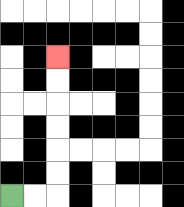{'start': '[0, 8]', 'end': '[2, 2]', 'path_directions': 'R,R,U,U,U,U,U,U', 'path_coordinates': '[[0, 8], [1, 8], [2, 8], [2, 7], [2, 6], [2, 5], [2, 4], [2, 3], [2, 2]]'}